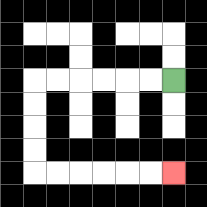{'start': '[7, 3]', 'end': '[7, 7]', 'path_directions': 'L,L,L,L,L,L,D,D,D,D,R,R,R,R,R,R', 'path_coordinates': '[[7, 3], [6, 3], [5, 3], [4, 3], [3, 3], [2, 3], [1, 3], [1, 4], [1, 5], [1, 6], [1, 7], [2, 7], [3, 7], [4, 7], [5, 7], [6, 7], [7, 7]]'}